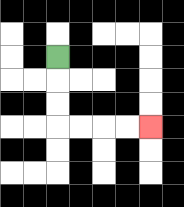{'start': '[2, 2]', 'end': '[6, 5]', 'path_directions': 'D,D,D,R,R,R,R', 'path_coordinates': '[[2, 2], [2, 3], [2, 4], [2, 5], [3, 5], [4, 5], [5, 5], [6, 5]]'}